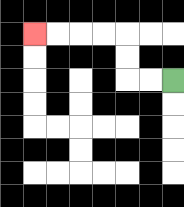{'start': '[7, 3]', 'end': '[1, 1]', 'path_directions': 'L,L,U,U,L,L,L,L', 'path_coordinates': '[[7, 3], [6, 3], [5, 3], [5, 2], [5, 1], [4, 1], [3, 1], [2, 1], [1, 1]]'}